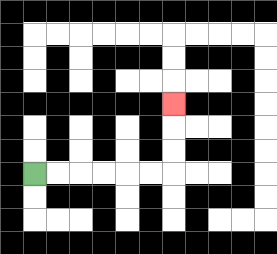{'start': '[1, 7]', 'end': '[7, 4]', 'path_directions': 'R,R,R,R,R,R,U,U,U', 'path_coordinates': '[[1, 7], [2, 7], [3, 7], [4, 7], [5, 7], [6, 7], [7, 7], [7, 6], [7, 5], [7, 4]]'}